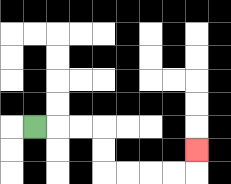{'start': '[1, 5]', 'end': '[8, 6]', 'path_directions': 'R,R,R,D,D,R,R,R,R,U', 'path_coordinates': '[[1, 5], [2, 5], [3, 5], [4, 5], [4, 6], [4, 7], [5, 7], [6, 7], [7, 7], [8, 7], [8, 6]]'}